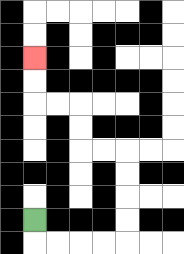{'start': '[1, 9]', 'end': '[1, 2]', 'path_directions': 'D,R,R,R,R,U,U,U,U,L,L,U,U,L,L,U,U', 'path_coordinates': '[[1, 9], [1, 10], [2, 10], [3, 10], [4, 10], [5, 10], [5, 9], [5, 8], [5, 7], [5, 6], [4, 6], [3, 6], [3, 5], [3, 4], [2, 4], [1, 4], [1, 3], [1, 2]]'}